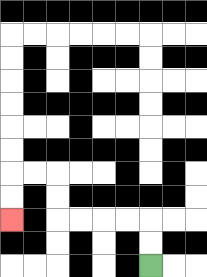{'start': '[6, 11]', 'end': '[0, 9]', 'path_directions': 'U,U,L,L,L,L,U,U,L,L,D,D', 'path_coordinates': '[[6, 11], [6, 10], [6, 9], [5, 9], [4, 9], [3, 9], [2, 9], [2, 8], [2, 7], [1, 7], [0, 7], [0, 8], [0, 9]]'}